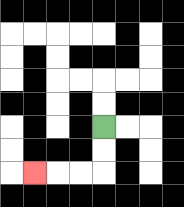{'start': '[4, 5]', 'end': '[1, 7]', 'path_directions': 'D,D,L,L,L', 'path_coordinates': '[[4, 5], [4, 6], [4, 7], [3, 7], [2, 7], [1, 7]]'}